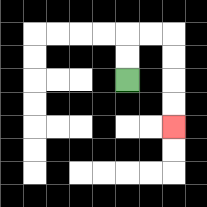{'start': '[5, 3]', 'end': '[7, 5]', 'path_directions': 'U,U,R,R,D,D,D,D', 'path_coordinates': '[[5, 3], [5, 2], [5, 1], [6, 1], [7, 1], [7, 2], [7, 3], [7, 4], [7, 5]]'}